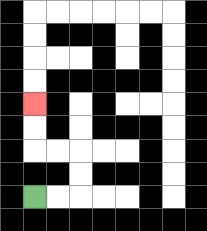{'start': '[1, 8]', 'end': '[1, 4]', 'path_directions': 'R,R,U,U,L,L,U,U', 'path_coordinates': '[[1, 8], [2, 8], [3, 8], [3, 7], [3, 6], [2, 6], [1, 6], [1, 5], [1, 4]]'}